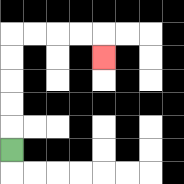{'start': '[0, 6]', 'end': '[4, 2]', 'path_directions': 'U,U,U,U,U,R,R,R,R,D', 'path_coordinates': '[[0, 6], [0, 5], [0, 4], [0, 3], [0, 2], [0, 1], [1, 1], [2, 1], [3, 1], [4, 1], [4, 2]]'}